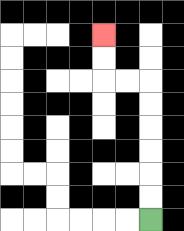{'start': '[6, 9]', 'end': '[4, 1]', 'path_directions': 'U,U,U,U,U,U,L,L,U,U', 'path_coordinates': '[[6, 9], [6, 8], [6, 7], [6, 6], [6, 5], [6, 4], [6, 3], [5, 3], [4, 3], [4, 2], [4, 1]]'}